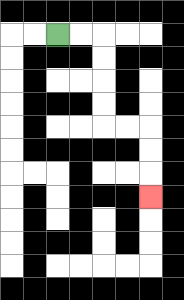{'start': '[2, 1]', 'end': '[6, 8]', 'path_directions': 'R,R,D,D,D,D,R,R,D,D,D', 'path_coordinates': '[[2, 1], [3, 1], [4, 1], [4, 2], [4, 3], [4, 4], [4, 5], [5, 5], [6, 5], [6, 6], [6, 7], [6, 8]]'}